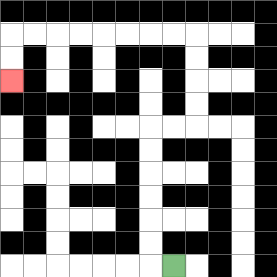{'start': '[7, 11]', 'end': '[0, 3]', 'path_directions': 'L,U,U,U,U,U,U,R,R,U,U,U,U,L,L,L,L,L,L,L,L,D,D', 'path_coordinates': '[[7, 11], [6, 11], [6, 10], [6, 9], [6, 8], [6, 7], [6, 6], [6, 5], [7, 5], [8, 5], [8, 4], [8, 3], [8, 2], [8, 1], [7, 1], [6, 1], [5, 1], [4, 1], [3, 1], [2, 1], [1, 1], [0, 1], [0, 2], [0, 3]]'}